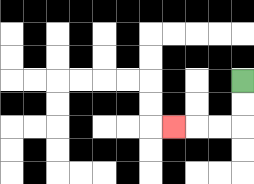{'start': '[10, 3]', 'end': '[7, 5]', 'path_directions': 'D,D,L,L,L', 'path_coordinates': '[[10, 3], [10, 4], [10, 5], [9, 5], [8, 5], [7, 5]]'}